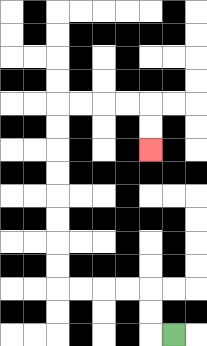{'start': '[7, 14]', 'end': '[6, 6]', 'path_directions': 'L,U,U,L,L,L,L,U,U,U,U,U,U,U,U,R,R,R,R,D,D', 'path_coordinates': '[[7, 14], [6, 14], [6, 13], [6, 12], [5, 12], [4, 12], [3, 12], [2, 12], [2, 11], [2, 10], [2, 9], [2, 8], [2, 7], [2, 6], [2, 5], [2, 4], [3, 4], [4, 4], [5, 4], [6, 4], [6, 5], [6, 6]]'}